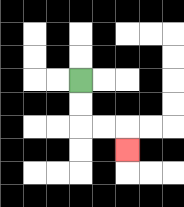{'start': '[3, 3]', 'end': '[5, 6]', 'path_directions': 'D,D,R,R,D', 'path_coordinates': '[[3, 3], [3, 4], [3, 5], [4, 5], [5, 5], [5, 6]]'}